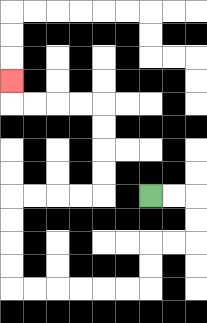{'start': '[6, 8]', 'end': '[0, 3]', 'path_directions': 'R,R,D,D,L,L,D,D,L,L,L,L,L,L,U,U,U,U,R,R,R,R,U,U,U,U,L,L,L,L,U', 'path_coordinates': '[[6, 8], [7, 8], [8, 8], [8, 9], [8, 10], [7, 10], [6, 10], [6, 11], [6, 12], [5, 12], [4, 12], [3, 12], [2, 12], [1, 12], [0, 12], [0, 11], [0, 10], [0, 9], [0, 8], [1, 8], [2, 8], [3, 8], [4, 8], [4, 7], [4, 6], [4, 5], [4, 4], [3, 4], [2, 4], [1, 4], [0, 4], [0, 3]]'}